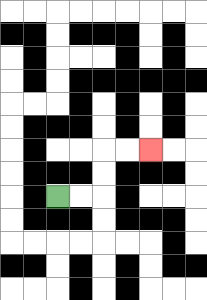{'start': '[2, 8]', 'end': '[6, 6]', 'path_directions': 'R,R,U,U,R,R', 'path_coordinates': '[[2, 8], [3, 8], [4, 8], [4, 7], [4, 6], [5, 6], [6, 6]]'}